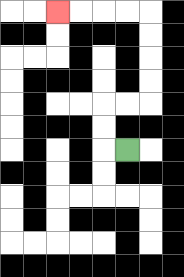{'start': '[5, 6]', 'end': '[2, 0]', 'path_directions': 'L,U,U,R,R,U,U,U,U,L,L,L,L', 'path_coordinates': '[[5, 6], [4, 6], [4, 5], [4, 4], [5, 4], [6, 4], [6, 3], [6, 2], [6, 1], [6, 0], [5, 0], [4, 0], [3, 0], [2, 0]]'}